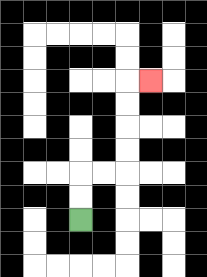{'start': '[3, 9]', 'end': '[6, 3]', 'path_directions': 'U,U,R,R,U,U,U,U,R', 'path_coordinates': '[[3, 9], [3, 8], [3, 7], [4, 7], [5, 7], [5, 6], [5, 5], [5, 4], [5, 3], [6, 3]]'}